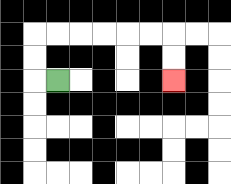{'start': '[2, 3]', 'end': '[7, 3]', 'path_directions': 'L,U,U,R,R,R,R,R,R,D,D', 'path_coordinates': '[[2, 3], [1, 3], [1, 2], [1, 1], [2, 1], [3, 1], [4, 1], [5, 1], [6, 1], [7, 1], [7, 2], [7, 3]]'}